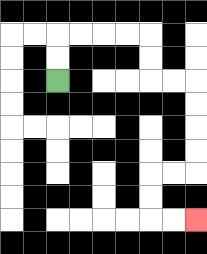{'start': '[2, 3]', 'end': '[8, 9]', 'path_directions': 'U,U,R,R,R,R,D,D,R,R,D,D,D,D,L,L,D,D,R,R', 'path_coordinates': '[[2, 3], [2, 2], [2, 1], [3, 1], [4, 1], [5, 1], [6, 1], [6, 2], [6, 3], [7, 3], [8, 3], [8, 4], [8, 5], [8, 6], [8, 7], [7, 7], [6, 7], [6, 8], [6, 9], [7, 9], [8, 9]]'}